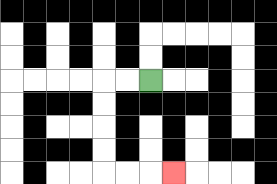{'start': '[6, 3]', 'end': '[7, 7]', 'path_directions': 'L,L,D,D,D,D,R,R,R', 'path_coordinates': '[[6, 3], [5, 3], [4, 3], [4, 4], [4, 5], [4, 6], [4, 7], [5, 7], [6, 7], [7, 7]]'}